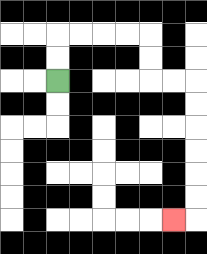{'start': '[2, 3]', 'end': '[7, 9]', 'path_directions': 'U,U,R,R,R,R,D,D,R,R,D,D,D,D,D,D,L', 'path_coordinates': '[[2, 3], [2, 2], [2, 1], [3, 1], [4, 1], [5, 1], [6, 1], [6, 2], [6, 3], [7, 3], [8, 3], [8, 4], [8, 5], [8, 6], [8, 7], [8, 8], [8, 9], [7, 9]]'}